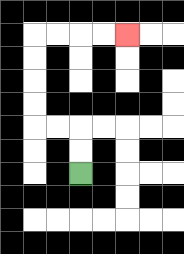{'start': '[3, 7]', 'end': '[5, 1]', 'path_directions': 'U,U,L,L,U,U,U,U,R,R,R,R', 'path_coordinates': '[[3, 7], [3, 6], [3, 5], [2, 5], [1, 5], [1, 4], [1, 3], [1, 2], [1, 1], [2, 1], [3, 1], [4, 1], [5, 1]]'}